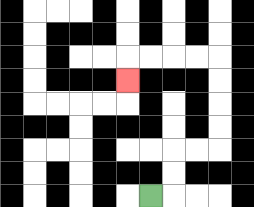{'start': '[6, 8]', 'end': '[5, 3]', 'path_directions': 'R,U,U,R,R,U,U,U,U,L,L,L,L,D', 'path_coordinates': '[[6, 8], [7, 8], [7, 7], [7, 6], [8, 6], [9, 6], [9, 5], [9, 4], [9, 3], [9, 2], [8, 2], [7, 2], [6, 2], [5, 2], [5, 3]]'}